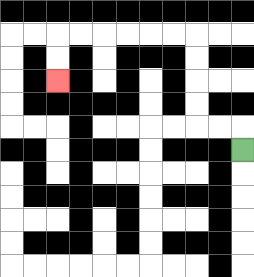{'start': '[10, 6]', 'end': '[2, 3]', 'path_directions': 'U,L,L,U,U,U,U,L,L,L,L,L,L,D,D', 'path_coordinates': '[[10, 6], [10, 5], [9, 5], [8, 5], [8, 4], [8, 3], [8, 2], [8, 1], [7, 1], [6, 1], [5, 1], [4, 1], [3, 1], [2, 1], [2, 2], [2, 3]]'}